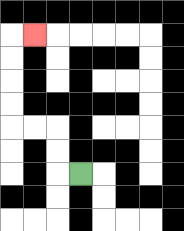{'start': '[3, 7]', 'end': '[1, 1]', 'path_directions': 'L,U,U,L,L,U,U,U,U,R', 'path_coordinates': '[[3, 7], [2, 7], [2, 6], [2, 5], [1, 5], [0, 5], [0, 4], [0, 3], [0, 2], [0, 1], [1, 1]]'}